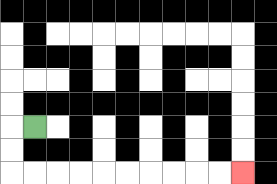{'start': '[1, 5]', 'end': '[10, 7]', 'path_directions': 'L,D,D,R,R,R,R,R,R,R,R,R,R', 'path_coordinates': '[[1, 5], [0, 5], [0, 6], [0, 7], [1, 7], [2, 7], [3, 7], [4, 7], [5, 7], [6, 7], [7, 7], [8, 7], [9, 7], [10, 7]]'}